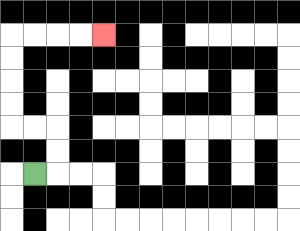{'start': '[1, 7]', 'end': '[4, 1]', 'path_directions': 'R,U,U,L,L,U,U,U,U,R,R,R,R', 'path_coordinates': '[[1, 7], [2, 7], [2, 6], [2, 5], [1, 5], [0, 5], [0, 4], [0, 3], [0, 2], [0, 1], [1, 1], [2, 1], [3, 1], [4, 1]]'}